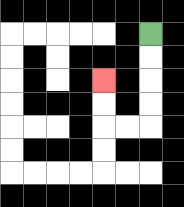{'start': '[6, 1]', 'end': '[4, 3]', 'path_directions': 'D,D,D,D,L,L,U,U', 'path_coordinates': '[[6, 1], [6, 2], [6, 3], [6, 4], [6, 5], [5, 5], [4, 5], [4, 4], [4, 3]]'}